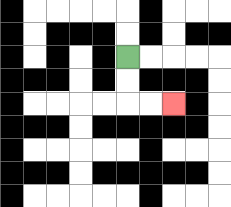{'start': '[5, 2]', 'end': '[7, 4]', 'path_directions': 'D,D,R,R', 'path_coordinates': '[[5, 2], [5, 3], [5, 4], [6, 4], [7, 4]]'}